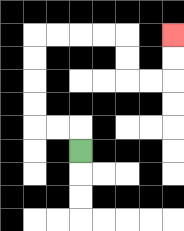{'start': '[3, 6]', 'end': '[7, 1]', 'path_directions': 'U,L,L,U,U,U,U,R,R,R,R,D,D,R,R,U,U', 'path_coordinates': '[[3, 6], [3, 5], [2, 5], [1, 5], [1, 4], [1, 3], [1, 2], [1, 1], [2, 1], [3, 1], [4, 1], [5, 1], [5, 2], [5, 3], [6, 3], [7, 3], [7, 2], [7, 1]]'}